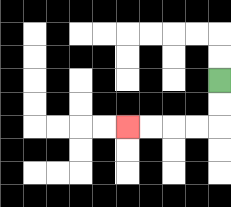{'start': '[9, 3]', 'end': '[5, 5]', 'path_directions': 'D,D,L,L,L,L', 'path_coordinates': '[[9, 3], [9, 4], [9, 5], [8, 5], [7, 5], [6, 5], [5, 5]]'}